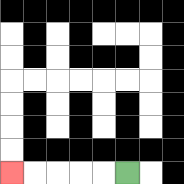{'start': '[5, 7]', 'end': '[0, 7]', 'path_directions': 'L,L,L,L,L', 'path_coordinates': '[[5, 7], [4, 7], [3, 7], [2, 7], [1, 7], [0, 7]]'}